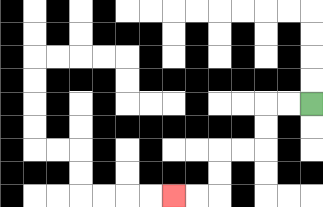{'start': '[13, 4]', 'end': '[7, 8]', 'path_directions': 'L,L,D,D,L,L,D,D,L,L', 'path_coordinates': '[[13, 4], [12, 4], [11, 4], [11, 5], [11, 6], [10, 6], [9, 6], [9, 7], [9, 8], [8, 8], [7, 8]]'}